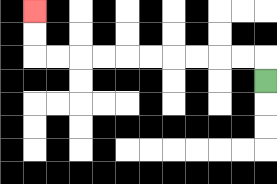{'start': '[11, 3]', 'end': '[1, 0]', 'path_directions': 'U,L,L,L,L,L,L,L,L,L,L,U,U', 'path_coordinates': '[[11, 3], [11, 2], [10, 2], [9, 2], [8, 2], [7, 2], [6, 2], [5, 2], [4, 2], [3, 2], [2, 2], [1, 2], [1, 1], [1, 0]]'}